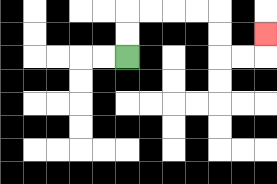{'start': '[5, 2]', 'end': '[11, 1]', 'path_directions': 'U,U,R,R,R,R,D,D,R,R,U', 'path_coordinates': '[[5, 2], [5, 1], [5, 0], [6, 0], [7, 0], [8, 0], [9, 0], [9, 1], [9, 2], [10, 2], [11, 2], [11, 1]]'}